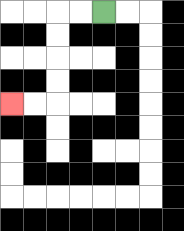{'start': '[4, 0]', 'end': '[0, 4]', 'path_directions': 'L,L,D,D,D,D,L,L', 'path_coordinates': '[[4, 0], [3, 0], [2, 0], [2, 1], [2, 2], [2, 3], [2, 4], [1, 4], [0, 4]]'}